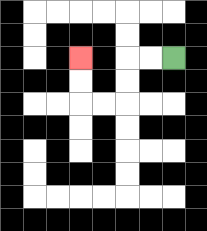{'start': '[7, 2]', 'end': '[3, 2]', 'path_directions': 'L,L,D,D,L,L,U,U', 'path_coordinates': '[[7, 2], [6, 2], [5, 2], [5, 3], [5, 4], [4, 4], [3, 4], [3, 3], [3, 2]]'}